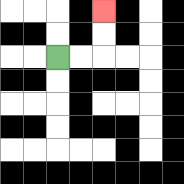{'start': '[2, 2]', 'end': '[4, 0]', 'path_directions': 'R,R,U,U', 'path_coordinates': '[[2, 2], [3, 2], [4, 2], [4, 1], [4, 0]]'}